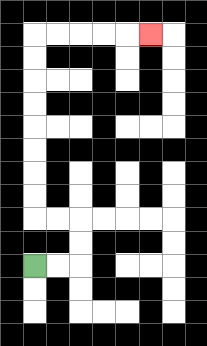{'start': '[1, 11]', 'end': '[6, 1]', 'path_directions': 'R,R,U,U,L,L,U,U,U,U,U,U,U,U,R,R,R,R,R', 'path_coordinates': '[[1, 11], [2, 11], [3, 11], [3, 10], [3, 9], [2, 9], [1, 9], [1, 8], [1, 7], [1, 6], [1, 5], [1, 4], [1, 3], [1, 2], [1, 1], [2, 1], [3, 1], [4, 1], [5, 1], [6, 1]]'}